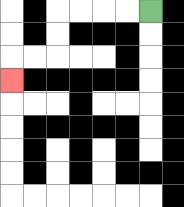{'start': '[6, 0]', 'end': '[0, 3]', 'path_directions': 'L,L,L,L,D,D,L,L,D', 'path_coordinates': '[[6, 0], [5, 0], [4, 0], [3, 0], [2, 0], [2, 1], [2, 2], [1, 2], [0, 2], [0, 3]]'}